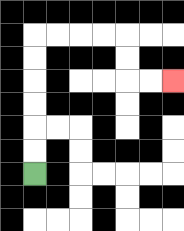{'start': '[1, 7]', 'end': '[7, 3]', 'path_directions': 'U,U,U,U,U,U,R,R,R,R,D,D,R,R', 'path_coordinates': '[[1, 7], [1, 6], [1, 5], [1, 4], [1, 3], [1, 2], [1, 1], [2, 1], [3, 1], [4, 1], [5, 1], [5, 2], [5, 3], [6, 3], [7, 3]]'}